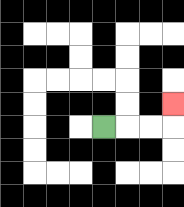{'start': '[4, 5]', 'end': '[7, 4]', 'path_directions': 'R,R,R,U', 'path_coordinates': '[[4, 5], [5, 5], [6, 5], [7, 5], [7, 4]]'}